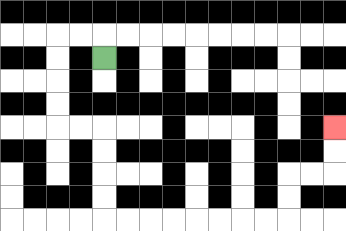{'start': '[4, 2]', 'end': '[14, 5]', 'path_directions': 'U,L,L,D,D,D,D,R,R,D,D,D,D,R,R,R,R,R,R,R,R,U,U,R,R,U,U', 'path_coordinates': '[[4, 2], [4, 1], [3, 1], [2, 1], [2, 2], [2, 3], [2, 4], [2, 5], [3, 5], [4, 5], [4, 6], [4, 7], [4, 8], [4, 9], [5, 9], [6, 9], [7, 9], [8, 9], [9, 9], [10, 9], [11, 9], [12, 9], [12, 8], [12, 7], [13, 7], [14, 7], [14, 6], [14, 5]]'}